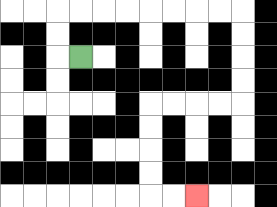{'start': '[3, 2]', 'end': '[8, 8]', 'path_directions': 'L,U,U,R,R,R,R,R,R,R,R,D,D,D,D,L,L,L,L,D,D,D,D,R,R', 'path_coordinates': '[[3, 2], [2, 2], [2, 1], [2, 0], [3, 0], [4, 0], [5, 0], [6, 0], [7, 0], [8, 0], [9, 0], [10, 0], [10, 1], [10, 2], [10, 3], [10, 4], [9, 4], [8, 4], [7, 4], [6, 4], [6, 5], [6, 6], [6, 7], [6, 8], [7, 8], [8, 8]]'}